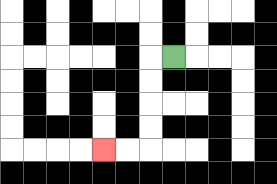{'start': '[7, 2]', 'end': '[4, 6]', 'path_directions': 'L,D,D,D,D,L,L', 'path_coordinates': '[[7, 2], [6, 2], [6, 3], [6, 4], [6, 5], [6, 6], [5, 6], [4, 6]]'}